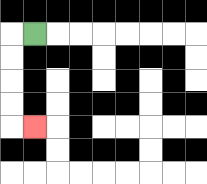{'start': '[1, 1]', 'end': '[1, 5]', 'path_directions': 'L,D,D,D,D,R', 'path_coordinates': '[[1, 1], [0, 1], [0, 2], [0, 3], [0, 4], [0, 5], [1, 5]]'}